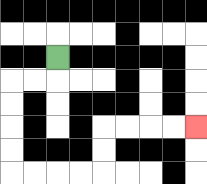{'start': '[2, 2]', 'end': '[8, 5]', 'path_directions': 'D,L,L,D,D,D,D,R,R,R,R,U,U,R,R,R,R', 'path_coordinates': '[[2, 2], [2, 3], [1, 3], [0, 3], [0, 4], [0, 5], [0, 6], [0, 7], [1, 7], [2, 7], [3, 7], [4, 7], [4, 6], [4, 5], [5, 5], [6, 5], [7, 5], [8, 5]]'}